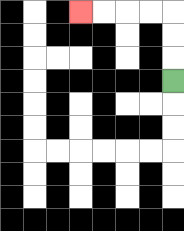{'start': '[7, 3]', 'end': '[3, 0]', 'path_directions': 'U,U,U,L,L,L,L', 'path_coordinates': '[[7, 3], [7, 2], [7, 1], [7, 0], [6, 0], [5, 0], [4, 0], [3, 0]]'}